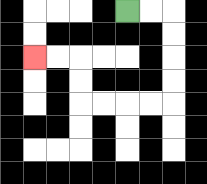{'start': '[5, 0]', 'end': '[1, 2]', 'path_directions': 'R,R,D,D,D,D,L,L,L,L,U,U,L,L', 'path_coordinates': '[[5, 0], [6, 0], [7, 0], [7, 1], [7, 2], [7, 3], [7, 4], [6, 4], [5, 4], [4, 4], [3, 4], [3, 3], [3, 2], [2, 2], [1, 2]]'}